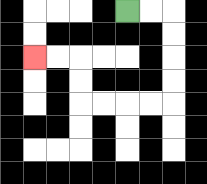{'start': '[5, 0]', 'end': '[1, 2]', 'path_directions': 'R,R,D,D,D,D,L,L,L,L,U,U,L,L', 'path_coordinates': '[[5, 0], [6, 0], [7, 0], [7, 1], [7, 2], [7, 3], [7, 4], [6, 4], [5, 4], [4, 4], [3, 4], [3, 3], [3, 2], [2, 2], [1, 2]]'}